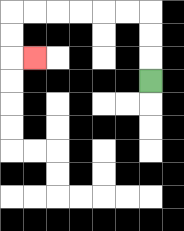{'start': '[6, 3]', 'end': '[1, 2]', 'path_directions': 'U,U,U,L,L,L,L,L,L,D,D,R', 'path_coordinates': '[[6, 3], [6, 2], [6, 1], [6, 0], [5, 0], [4, 0], [3, 0], [2, 0], [1, 0], [0, 0], [0, 1], [0, 2], [1, 2]]'}